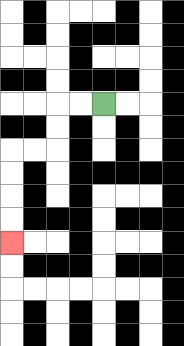{'start': '[4, 4]', 'end': '[0, 10]', 'path_directions': 'L,L,D,D,L,L,D,D,D,D', 'path_coordinates': '[[4, 4], [3, 4], [2, 4], [2, 5], [2, 6], [1, 6], [0, 6], [0, 7], [0, 8], [0, 9], [0, 10]]'}